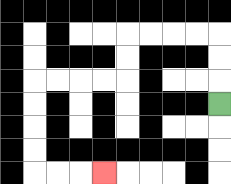{'start': '[9, 4]', 'end': '[4, 7]', 'path_directions': 'U,U,U,L,L,L,L,D,D,L,L,L,L,D,D,D,D,R,R,R', 'path_coordinates': '[[9, 4], [9, 3], [9, 2], [9, 1], [8, 1], [7, 1], [6, 1], [5, 1], [5, 2], [5, 3], [4, 3], [3, 3], [2, 3], [1, 3], [1, 4], [1, 5], [1, 6], [1, 7], [2, 7], [3, 7], [4, 7]]'}